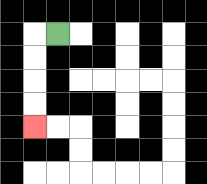{'start': '[2, 1]', 'end': '[1, 5]', 'path_directions': 'L,D,D,D,D', 'path_coordinates': '[[2, 1], [1, 1], [1, 2], [1, 3], [1, 4], [1, 5]]'}